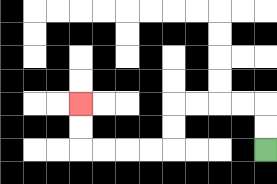{'start': '[11, 6]', 'end': '[3, 4]', 'path_directions': 'U,U,L,L,L,L,D,D,L,L,L,L,U,U', 'path_coordinates': '[[11, 6], [11, 5], [11, 4], [10, 4], [9, 4], [8, 4], [7, 4], [7, 5], [7, 6], [6, 6], [5, 6], [4, 6], [3, 6], [3, 5], [3, 4]]'}